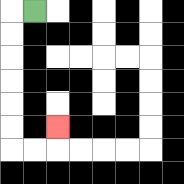{'start': '[1, 0]', 'end': '[2, 5]', 'path_directions': 'L,D,D,D,D,D,D,R,R,U', 'path_coordinates': '[[1, 0], [0, 0], [0, 1], [0, 2], [0, 3], [0, 4], [0, 5], [0, 6], [1, 6], [2, 6], [2, 5]]'}